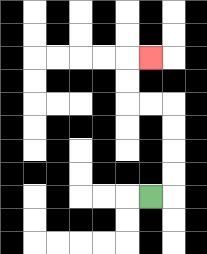{'start': '[6, 8]', 'end': '[6, 2]', 'path_directions': 'R,U,U,U,U,L,L,U,U,R', 'path_coordinates': '[[6, 8], [7, 8], [7, 7], [7, 6], [7, 5], [7, 4], [6, 4], [5, 4], [5, 3], [5, 2], [6, 2]]'}